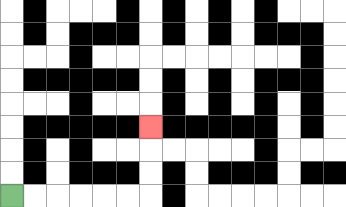{'start': '[0, 8]', 'end': '[6, 5]', 'path_directions': 'R,R,R,R,R,R,U,U,U', 'path_coordinates': '[[0, 8], [1, 8], [2, 8], [3, 8], [4, 8], [5, 8], [6, 8], [6, 7], [6, 6], [6, 5]]'}